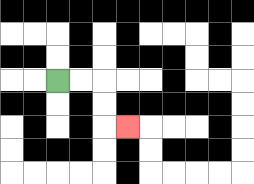{'start': '[2, 3]', 'end': '[5, 5]', 'path_directions': 'R,R,D,D,R', 'path_coordinates': '[[2, 3], [3, 3], [4, 3], [4, 4], [4, 5], [5, 5]]'}